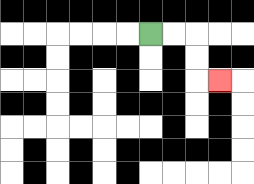{'start': '[6, 1]', 'end': '[9, 3]', 'path_directions': 'R,R,D,D,R', 'path_coordinates': '[[6, 1], [7, 1], [8, 1], [8, 2], [8, 3], [9, 3]]'}